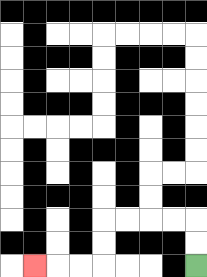{'start': '[8, 11]', 'end': '[1, 11]', 'path_directions': 'U,U,L,L,L,L,D,D,L,L,L', 'path_coordinates': '[[8, 11], [8, 10], [8, 9], [7, 9], [6, 9], [5, 9], [4, 9], [4, 10], [4, 11], [3, 11], [2, 11], [1, 11]]'}